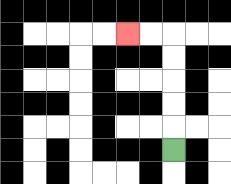{'start': '[7, 6]', 'end': '[5, 1]', 'path_directions': 'U,U,U,U,U,L,L', 'path_coordinates': '[[7, 6], [7, 5], [7, 4], [7, 3], [7, 2], [7, 1], [6, 1], [5, 1]]'}